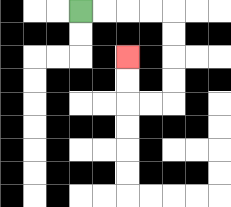{'start': '[3, 0]', 'end': '[5, 2]', 'path_directions': 'R,R,R,R,D,D,D,D,L,L,U,U', 'path_coordinates': '[[3, 0], [4, 0], [5, 0], [6, 0], [7, 0], [7, 1], [7, 2], [7, 3], [7, 4], [6, 4], [5, 4], [5, 3], [5, 2]]'}